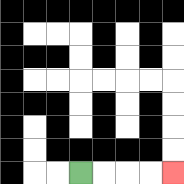{'start': '[3, 7]', 'end': '[7, 7]', 'path_directions': 'R,R,R,R', 'path_coordinates': '[[3, 7], [4, 7], [5, 7], [6, 7], [7, 7]]'}